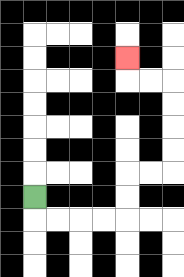{'start': '[1, 8]', 'end': '[5, 2]', 'path_directions': 'D,R,R,R,R,U,U,R,R,U,U,U,U,L,L,U', 'path_coordinates': '[[1, 8], [1, 9], [2, 9], [3, 9], [4, 9], [5, 9], [5, 8], [5, 7], [6, 7], [7, 7], [7, 6], [7, 5], [7, 4], [7, 3], [6, 3], [5, 3], [5, 2]]'}